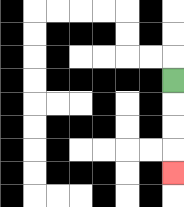{'start': '[7, 3]', 'end': '[7, 7]', 'path_directions': 'D,D,D,D', 'path_coordinates': '[[7, 3], [7, 4], [7, 5], [7, 6], [7, 7]]'}